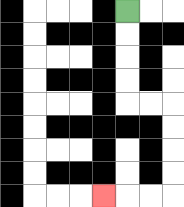{'start': '[5, 0]', 'end': '[4, 8]', 'path_directions': 'D,D,D,D,R,R,D,D,D,D,L,L,L', 'path_coordinates': '[[5, 0], [5, 1], [5, 2], [5, 3], [5, 4], [6, 4], [7, 4], [7, 5], [7, 6], [7, 7], [7, 8], [6, 8], [5, 8], [4, 8]]'}